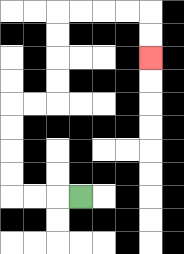{'start': '[3, 8]', 'end': '[6, 2]', 'path_directions': 'L,L,L,U,U,U,U,R,R,U,U,U,U,R,R,R,R,D,D', 'path_coordinates': '[[3, 8], [2, 8], [1, 8], [0, 8], [0, 7], [0, 6], [0, 5], [0, 4], [1, 4], [2, 4], [2, 3], [2, 2], [2, 1], [2, 0], [3, 0], [4, 0], [5, 0], [6, 0], [6, 1], [6, 2]]'}